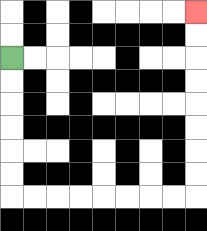{'start': '[0, 2]', 'end': '[8, 0]', 'path_directions': 'D,D,D,D,D,D,R,R,R,R,R,R,R,R,U,U,U,U,U,U,U,U', 'path_coordinates': '[[0, 2], [0, 3], [0, 4], [0, 5], [0, 6], [0, 7], [0, 8], [1, 8], [2, 8], [3, 8], [4, 8], [5, 8], [6, 8], [7, 8], [8, 8], [8, 7], [8, 6], [8, 5], [8, 4], [8, 3], [8, 2], [8, 1], [8, 0]]'}